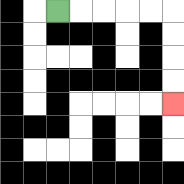{'start': '[2, 0]', 'end': '[7, 4]', 'path_directions': 'R,R,R,R,R,D,D,D,D', 'path_coordinates': '[[2, 0], [3, 0], [4, 0], [5, 0], [6, 0], [7, 0], [7, 1], [7, 2], [7, 3], [7, 4]]'}